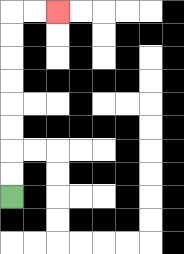{'start': '[0, 8]', 'end': '[2, 0]', 'path_directions': 'U,U,U,U,U,U,U,U,R,R', 'path_coordinates': '[[0, 8], [0, 7], [0, 6], [0, 5], [0, 4], [0, 3], [0, 2], [0, 1], [0, 0], [1, 0], [2, 0]]'}